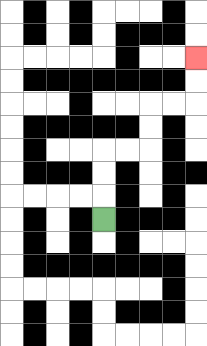{'start': '[4, 9]', 'end': '[8, 2]', 'path_directions': 'U,U,U,R,R,U,U,R,R,U,U', 'path_coordinates': '[[4, 9], [4, 8], [4, 7], [4, 6], [5, 6], [6, 6], [6, 5], [6, 4], [7, 4], [8, 4], [8, 3], [8, 2]]'}